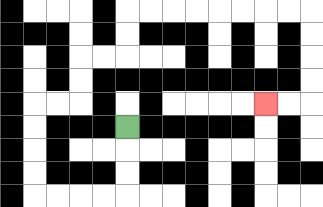{'start': '[5, 5]', 'end': '[11, 4]', 'path_directions': 'D,D,D,L,L,L,L,U,U,U,U,R,R,U,U,R,R,U,U,R,R,R,R,R,R,R,R,D,D,D,D,L,L', 'path_coordinates': '[[5, 5], [5, 6], [5, 7], [5, 8], [4, 8], [3, 8], [2, 8], [1, 8], [1, 7], [1, 6], [1, 5], [1, 4], [2, 4], [3, 4], [3, 3], [3, 2], [4, 2], [5, 2], [5, 1], [5, 0], [6, 0], [7, 0], [8, 0], [9, 0], [10, 0], [11, 0], [12, 0], [13, 0], [13, 1], [13, 2], [13, 3], [13, 4], [12, 4], [11, 4]]'}